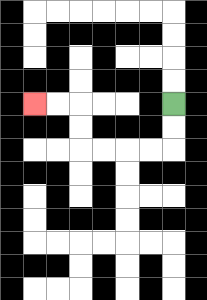{'start': '[7, 4]', 'end': '[1, 4]', 'path_directions': 'D,D,L,L,L,L,U,U,L,L', 'path_coordinates': '[[7, 4], [7, 5], [7, 6], [6, 6], [5, 6], [4, 6], [3, 6], [3, 5], [3, 4], [2, 4], [1, 4]]'}